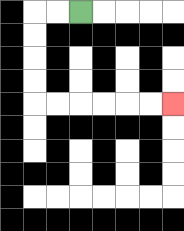{'start': '[3, 0]', 'end': '[7, 4]', 'path_directions': 'L,L,D,D,D,D,R,R,R,R,R,R', 'path_coordinates': '[[3, 0], [2, 0], [1, 0], [1, 1], [1, 2], [1, 3], [1, 4], [2, 4], [3, 4], [4, 4], [5, 4], [6, 4], [7, 4]]'}